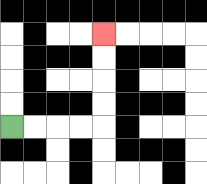{'start': '[0, 5]', 'end': '[4, 1]', 'path_directions': 'R,R,R,R,U,U,U,U', 'path_coordinates': '[[0, 5], [1, 5], [2, 5], [3, 5], [4, 5], [4, 4], [4, 3], [4, 2], [4, 1]]'}